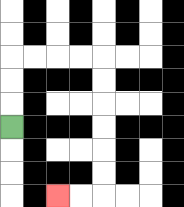{'start': '[0, 5]', 'end': '[2, 8]', 'path_directions': 'U,U,U,R,R,R,R,D,D,D,D,D,D,L,L', 'path_coordinates': '[[0, 5], [0, 4], [0, 3], [0, 2], [1, 2], [2, 2], [3, 2], [4, 2], [4, 3], [4, 4], [4, 5], [4, 6], [4, 7], [4, 8], [3, 8], [2, 8]]'}